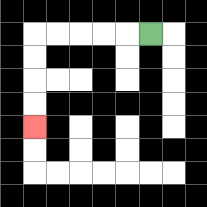{'start': '[6, 1]', 'end': '[1, 5]', 'path_directions': 'L,L,L,L,L,D,D,D,D', 'path_coordinates': '[[6, 1], [5, 1], [4, 1], [3, 1], [2, 1], [1, 1], [1, 2], [1, 3], [1, 4], [1, 5]]'}